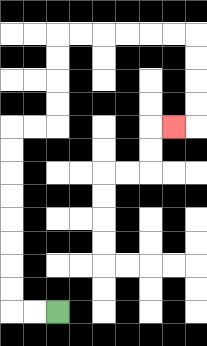{'start': '[2, 13]', 'end': '[7, 5]', 'path_directions': 'L,L,U,U,U,U,U,U,U,U,R,R,U,U,U,U,R,R,R,R,R,R,D,D,D,D,L', 'path_coordinates': '[[2, 13], [1, 13], [0, 13], [0, 12], [0, 11], [0, 10], [0, 9], [0, 8], [0, 7], [0, 6], [0, 5], [1, 5], [2, 5], [2, 4], [2, 3], [2, 2], [2, 1], [3, 1], [4, 1], [5, 1], [6, 1], [7, 1], [8, 1], [8, 2], [8, 3], [8, 4], [8, 5], [7, 5]]'}